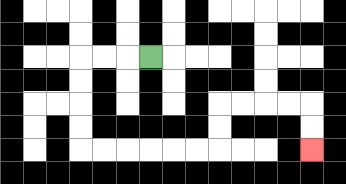{'start': '[6, 2]', 'end': '[13, 6]', 'path_directions': 'L,L,L,D,D,D,D,R,R,R,R,R,R,U,U,R,R,R,R,D,D', 'path_coordinates': '[[6, 2], [5, 2], [4, 2], [3, 2], [3, 3], [3, 4], [3, 5], [3, 6], [4, 6], [5, 6], [6, 6], [7, 6], [8, 6], [9, 6], [9, 5], [9, 4], [10, 4], [11, 4], [12, 4], [13, 4], [13, 5], [13, 6]]'}